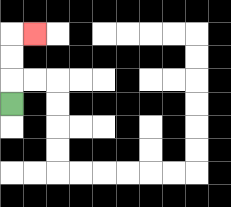{'start': '[0, 4]', 'end': '[1, 1]', 'path_directions': 'U,U,U,R', 'path_coordinates': '[[0, 4], [0, 3], [0, 2], [0, 1], [1, 1]]'}